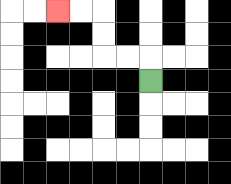{'start': '[6, 3]', 'end': '[2, 0]', 'path_directions': 'U,L,L,U,U,L,L', 'path_coordinates': '[[6, 3], [6, 2], [5, 2], [4, 2], [4, 1], [4, 0], [3, 0], [2, 0]]'}